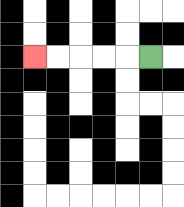{'start': '[6, 2]', 'end': '[1, 2]', 'path_directions': 'L,L,L,L,L', 'path_coordinates': '[[6, 2], [5, 2], [4, 2], [3, 2], [2, 2], [1, 2]]'}